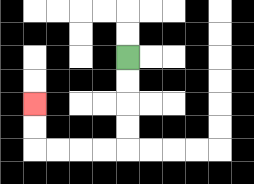{'start': '[5, 2]', 'end': '[1, 4]', 'path_directions': 'D,D,D,D,L,L,L,L,U,U', 'path_coordinates': '[[5, 2], [5, 3], [5, 4], [5, 5], [5, 6], [4, 6], [3, 6], [2, 6], [1, 6], [1, 5], [1, 4]]'}